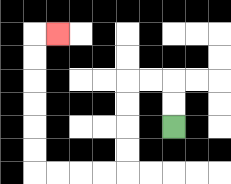{'start': '[7, 5]', 'end': '[2, 1]', 'path_directions': 'U,U,L,L,D,D,D,D,L,L,L,L,U,U,U,U,U,U,R', 'path_coordinates': '[[7, 5], [7, 4], [7, 3], [6, 3], [5, 3], [5, 4], [5, 5], [5, 6], [5, 7], [4, 7], [3, 7], [2, 7], [1, 7], [1, 6], [1, 5], [1, 4], [1, 3], [1, 2], [1, 1], [2, 1]]'}